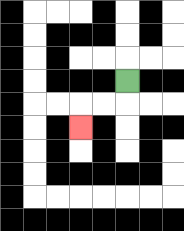{'start': '[5, 3]', 'end': '[3, 5]', 'path_directions': 'D,L,L,D', 'path_coordinates': '[[5, 3], [5, 4], [4, 4], [3, 4], [3, 5]]'}